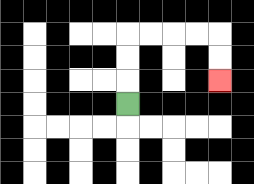{'start': '[5, 4]', 'end': '[9, 3]', 'path_directions': 'U,U,U,R,R,R,R,D,D', 'path_coordinates': '[[5, 4], [5, 3], [5, 2], [5, 1], [6, 1], [7, 1], [8, 1], [9, 1], [9, 2], [9, 3]]'}